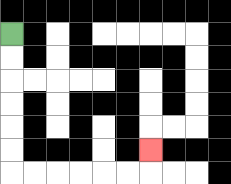{'start': '[0, 1]', 'end': '[6, 6]', 'path_directions': 'D,D,D,D,D,D,R,R,R,R,R,R,U', 'path_coordinates': '[[0, 1], [0, 2], [0, 3], [0, 4], [0, 5], [0, 6], [0, 7], [1, 7], [2, 7], [3, 7], [4, 7], [5, 7], [6, 7], [6, 6]]'}